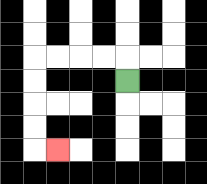{'start': '[5, 3]', 'end': '[2, 6]', 'path_directions': 'U,L,L,L,L,D,D,D,D,R', 'path_coordinates': '[[5, 3], [5, 2], [4, 2], [3, 2], [2, 2], [1, 2], [1, 3], [1, 4], [1, 5], [1, 6], [2, 6]]'}